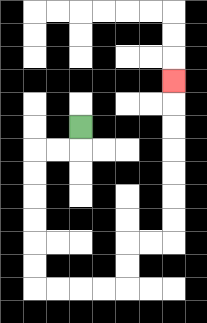{'start': '[3, 5]', 'end': '[7, 3]', 'path_directions': 'D,L,L,D,D,D,D,D,D,R,R,R,R,U,U,R,R,U,U,U,U,U,U,U', 'path_coordinates': '[[3, 5], [3, 6], [2, 6], [1, 6], [1, 7], [1, 8], [1, 9], [1, 10], [1, 11], [1, 12], [2, 12], [3, 12], [4, 12], [5, 12], [5, 11], [5, 10], [6, 10], [7, 10], [7, 9], [7, 8], [7, 7], [7, 6], [7, 5], [7, 4], [7, 3]]'}